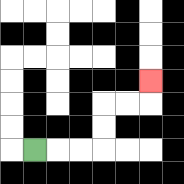{'start': '[1, 6]', 'end': '[6, 3]', 'path_directions': 'R,R,R,U,U,R,R,U', 'path_coordinates': '[[1, 6], [2, 6], [3, 6], [4, 6], [4, 5], [4, 4], [5, 4], [6, 4], [6, 3]]'}